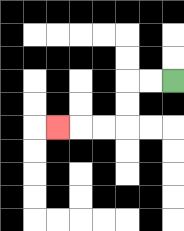{'start': '[7, 3]', 'end': '[2, 5]', 'path_directions': 'L,L,D,D,L,L,L', 'path_coordinates': '[[7, 3], [6, 3], [5, 3], [5, 4], [5, 5], [4, 5], [3, 5], [2, 5]]'}